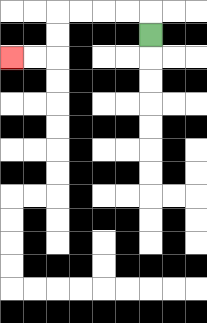{'start': '[6, 1]', 'end': '[0, 2]', 'path_directions': 'U,L,L,L,L,D,D,L,L', 'path_coordinates': '[[6, 1], [6, 0], [5, 0], [4, 0], [3, 0], [2, 0], [2, 1], [2, 2], [1, 2], [0, 2]]'}